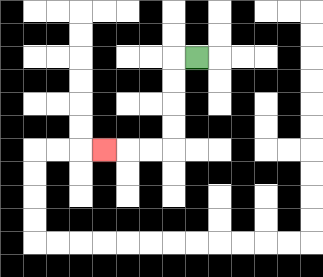{'start': '[8, 2]', 'end': '[4, 6]', 'path_directions': 'L,D,D,D,D,L,L,L', 'path_coordinates': '[[8, 2], [7, 2], [7, 3], [7, 4], [7, 5], [7, 6], [6, 6], [5, 6], [4, 6]]'}